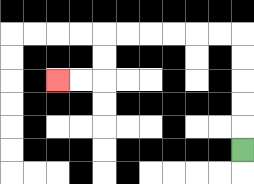{'start': '[10, 6]', 'end': '[2, 3]', 'path_directions': 'U,U,U,U,U,L,L,L,L,L,L,D,D,L,L', 'path_coordinates': '[[10, 6], [10, 5], [10, 4], [10, 3], [10, 2], [10, 1], [9, 1], [8, 1], [7, 1], [6, 1], [5, 1], [4, 1], [4, 2], [4, 3], [3, 3], [2, 3]]'}